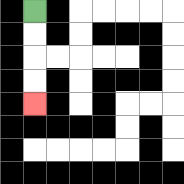{'start': '[1, 0]', 'end': '[1, 4]', 'path_directions': 'D,D,D,D', 'path_coordinates': '[[1, 0], [1, 1], [1, 2], [1, 3], [1, 4]]'}